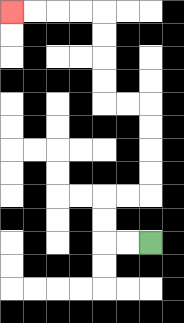{'start': '[6, 10]', 'end': '[0, 0]', 'path_directions': 'L,L,U,U,R,R,U,U,U,U,L,L,U,U,U,U,L,L,L,L', 'path_coordinates': '[[6, 10], [5, 10], [4, 10], [4, 9], [4, 8], [5, 8], [6, 8], [6, 7], [6, 6], [6, 5], [6, 4], [5, 4], [4, 4], [4, 3], [4, 2], [4, 1], [4, 0], [3, 0], [2, 0], [1, 0], [0, 0]]'}